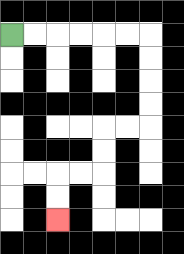{'start': '[0, 1]', 'end': '[2, 9]', 'path_directions': 'R,R,R,R,R,R,D,D,D,D,L,L,D,D,L,L,D,D', 'path_coordinates': '[[0, 1], [1, 1], [2, 1], [3, 1], [4, 1], [5, 1], [6, 1], [6, 2], [6, 3], [6, 4], [6, 5], [5, 5], [4, 5], [4, 6], [4, 7], [3, 7], [2, 7], [2, 8], [2, 9]]'}